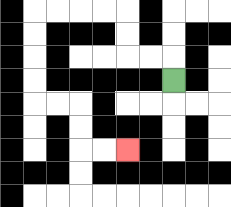{'start': '[7, 3]', 'end': '[5, 6]', 'path_directions': 'U,L,L,U,U,L,L,L,L,D,D,D,D,R,R,D,D,R,R', 'path_coordinates': '[[7, 3], [7, 2], [6, 2], [5, 2], [5, 1], [5, 0], [4, 0], [3, 0], [2, 0], [1, 0], [1, 1], [1, 2], [1, 3], [1, 4], [2, 4], [3, 4], [3, 5], [3, 6], [4, 6], [5, 6]]'}